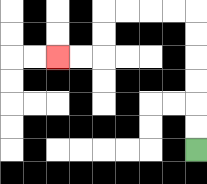{'start': '[8, 6]', 'end': '[2, 2]', 'path_directions': 'U,U,U,U,U,U,L,L,L,L,D,D,L,L', 'path_coordinates': '[[8, 6], [8, 5], [8, 4], [8, 3], [8, 2], [8, 1], [8, 0], [7, 0], [6, 0], [5, 0], [4, 0], [4, 1], [4, 2], [3, 2], [2, 2]]'}